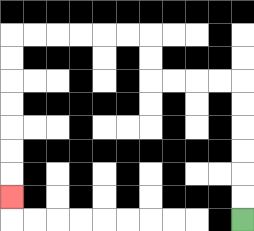{'start': '[10, 9]', 'end': '[0, 8]', 'path_directions': 'U,U,U,U,U,U,L,L,L,L,U,U,L,L,L,L,L,L,D,D,D,D,D,D,D', 'path_coordinates': '[[10, 9], [10, 8], [10, 7], [10, 6], [10, 5], [10, 4], [10, 3], [9, 3], [8, 3], [7, 3], [6, 3], [6, 2], [6, 1], [5, 1], [4, 1], [3, 1], [2, 1], [1, 1], [0, 1], [0, 2], [0, 3], [0, 4], [0, 5], [0, 6], [0, 7], [0, 8]]'}